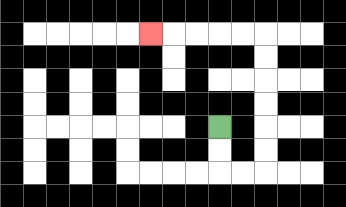{'start': '[9, 5]', 'end': '[6, 1]', 'path_directions': 'D,D,R,R,U,U,U,U,U,U,L,L,L,L,L', 'path_coordinates': '[[9, 5], [9, 6], [9, 7], [10, 7], [11, 7], [11, 6], [11, 5], [11, 4], [11, 3], [11, 2], [11, 1], [10, 1], [9, 1], [8, 1], [7, 1], [6, 1]]'}